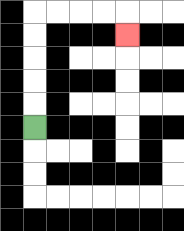{'start': '[1, 5]', 'end': '[5, 1]', 'path_directions': 'U,U,U,U,U,R,R,R,R,D', 'path_coordinates': '[[1, 5], [1, 4], [1, 3], [1, 2], [1, 1], [1, 0], [2, 0], [3, 0], [4, 0], [5, 0], [5, 1]]'}